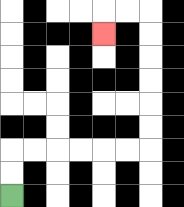{'start': '[0, 8]', 'end': '[4, 1]', 'path_directions': 'U,U,R,R,R,R,R,R,U,U,U,U,U,U,L,L,D', 'path_coordinates': '[[0, 8], [0, 7], [0, 6], [1, 6], [2, 6], [3, 6], [4, 6], [5, 6], [6, 6], [6, 5], [6, 4], [6, 3], [6, 2], [6, 1], [6, 0], [5, 0], [4, 0], [4, 1]]'}